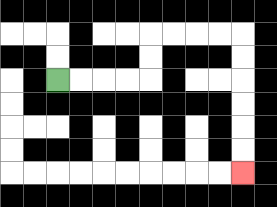{'start': '[2, 3]', 'end': '[10, 7]', 'path_directions': 'R,R,R,R,U,U,R,R,R,R,D,D,D,D,D,D', 'path_coordinates': '[[2, 3], [3, 3], [4, 3], [5, 3], [6, 3], [6, 2], [6, 1], [7, 1], [8, 1], [9, 1], [10, 1], [10, 2], [10, 3], [10, 4], [10, 5], [10, 6], [10, 7]]'}